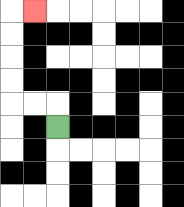{'start': '[2, 5]', 'end': '[1, 0]', 'path_directions': 'U,L,L,U,U,U,U,R', 'path_coordinates': '[[2, 5], [2, 4], [1, 4], [0, 4], [0, 3], [0, 2], [0, 1], [0, 0], [1, 0]]'}